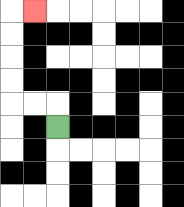{'start': '[2, 5]', 'end': '[1, 0]', 'path_directions': 'U,L,L,U,U,U,U,R', 'path_coordinates': '[[2, 5], [2, 4], [1, 4], [0, 4], [0, 3], [0, 2], [0, 1], [0, 0], [1, 0]]'}